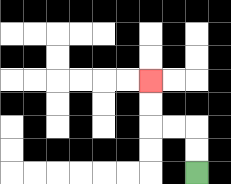{'start': '[8, 7]', 'end': '[6, 3]', 'path_directions': 'U,U,L,L,U,U', 'path_coordinates': '[[8, 7], [8, 6], [8, 5], [7, 5], [6, 5], [6, 4], [6, 3]]'}